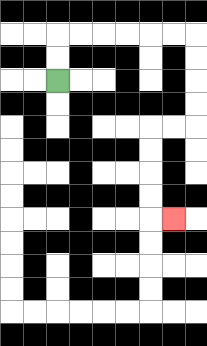{'start': '[2, 3]', 'end': '[7, 9]', 'path_directions': 'U,U,R,R,R,R,R,R,D,D,D,D,L,L,D,D,D,D,R', 'path_coordinates': '[[2, 3], [2, 2], [2, 1], [3, 1], [4, 1], [5, 1], [6, 1], [7, 1], [8, 1], [8, 2], [8, 3], [8, 4], [8, 5], [7, 5], [6, 5], [6, 6], [6, 7], [6, 8], [6, 9], [7, 9]]'}